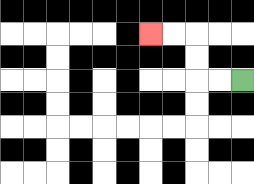{'start': '[10, 3]', 'end': '[6, 1]', 'path_directions': 'L,L,U,U,L,L', 'path_coordinates': '[[10, 3], [9, 3], [8, 3], [8, 2], [8, 1], [7, 1], [6, 1]]'}